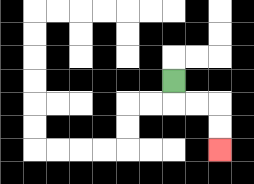{'start': '[7, 3]', 'end': '[9, 6]', 'path_directions': 'D,R,R,D,D', 'path_coordinates': '[[7, 3], [7, 4], [8, 4], [9, 4], [9, 5], [9, 6]]'}